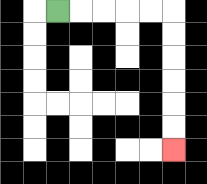{'start': '[2, 0]', 'end': '[7, 6]', 'path_directions': 'R,R,R,R,R,D,D,D,D,D,D', 'path_coordinates': '[[2, 0], [3, 0], [4, 0], [5, 0], [6, 0], [7, 0], [7, 1], [7, 2], [7, 3], [7, 4], [7, 5], [7, 6]]'}